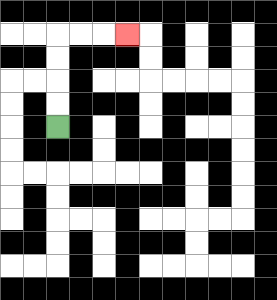{'start': '[2, 5]', 'end': '[5, 1]', 'path_directions': 'U,U,U,U,R,R,R', 'path_coordinates': '[[2, 5], [2, 4], [2, 3], [2, 2], [2, 1], [3, 1], [4, 1], [5, 1]]'}